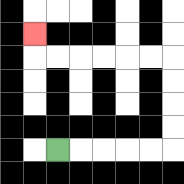{'start': '[2, 6]', 'end': '[1, 1]', 'path_directions': 'R,R,R,R,R,U,U,U,U,L,L,L,L,L,L,U', 'path_coordinates': '[[2, 6], [3, 6], [4, 6], [5, 6], [6, 6], [7, 6], [7, 5], [7, 4], [7, 3], [7, 2], [6, 2], [5, 2], [4, 2], [3, 2], [2, 2], [1, 2], [1, 1]]'}